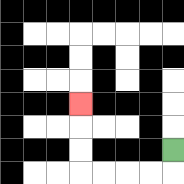{'start': '[7, 6]', 'end': '[3, 4]', 'path_directions': 'D,L,L,L,L,U,U,U', 'path_coordinates': '[[7, 6], [7, 7], [6, 7], [5, 7], [4, 7], [3, 7], [3, 6], [3, 5], [3, 4]]'}